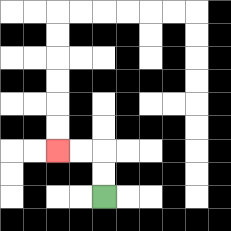{'start': '[4, 8]', 'end': '[2, 6]', 'path_directions': 'U,U,L,L', 'path_coordinates': '[[4, 8], [4, 7], [4, 6], [3, 6], [2, 6]]'}